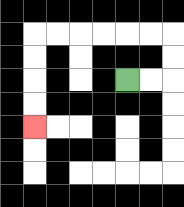{'start': '[5, 3]', 'end': '[1, 5]', 'path_directions': 'R,R,U,U,L,L,L,L,L,L,D,D,D,D', 'path_coordinates': '[[5, 3], [6, 3], [7, 3], [7, 2], [7, 1], [6, 1], [5, 1], [4, 1], [3, 1], [2, 1], [1, 1], [1, 2], [1, 3], [1, 4], [1, 5]]'}